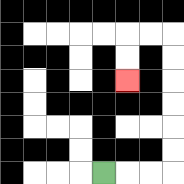{'start': '[4, 7]', 'end': '[5, 3]', 'path_directions': 'R,R,R,U,U,U,U,U,U,L,L,D,D', 'path_coordinates': '[[4, 7], [5, 7], [6, 7], [7, 7], [7, 6], [7, 5], [7, 4], [7, 3], [7, 2], [7, 1], [6, 1], [5, 1], [5, 2], [5, 3]]'}